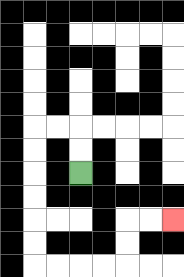{'start': '[3, 7]', 'end': '[7, 9]', 'path_directions': 'U,U,L,L,D,D,D,D,D,D,R,R,R,R,U,U,R,R', 'path_coordinates': '[[3, 7], [3, 6], [3, 5], [2, 5], [1, 5], [1, 6], [1, 7], [1, 8], [1, 9], [1, 10], [1, 11], [2, 11], [3, 11], [4, 11], [5, 11], [5, 10], [5, 9], [6, 9], [7, 9]]'}